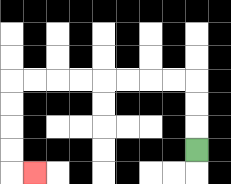{'start': '[8, 6]', 'end': '[1, 7]', 'path_directions': 'U,U,U,L,L,L,L,L,L,L,L,D,D,D,D,R', 'path_coordinates': '[[8, 6], [8, 5], [8, 4], [8, 3], [7, 3], [6, 3], [5, 3], [4, 3], [3, 3], [2, 3], [1, 3], [0, 3], [0, 4], [0, 5], [0, 6], [0, 7], [1, 7]]'}